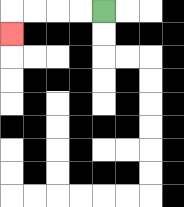{'start': '[4, 0]', 'end': '[0, 1]', 'path_directions': 'L,L,L,L,D', 'path_coordinates': '[[4, 0], [3, 0], [2, 0], [1, 0], [0, 0], [0, 1]]'}